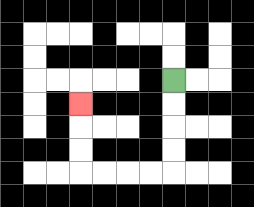{'start': '[7, 3]', 'end': '[3, 4]', 'path_directions': 'D,D,D,D,L,L,L,L,U,U,U', 'path_coordinates': '[[7, 3], [7, 4], [7, 5], [7, 6], [7, 7], [6, 7], [5, 7], [4, 7], [3, 7], [3, 6], [3, 5], [3, 4]]'}